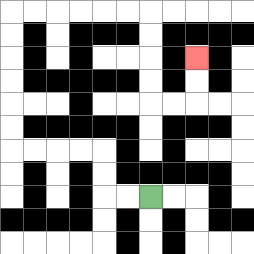{'start': '[6, 8]', 'end': '[8, 2]', 'path_directions': 'L,L,U,U,L,L,L,L,U,U,U,U,U,U,R,R,R,R,R,R,D,D,D,D,R,R,U,U', 'path_coordinates': '[[6, 8], [5, 8], [4, 8], [4, 7], [4, 6], [3, 6], [2, 6], [1, 6], [0, 6], [0, 5], [0, 4], [0, 3], [0, 2], [0, 1], [0, 0], [1, 0], [2, 0], [3, 0], [4, 0], [5, 0], [6, 0], [6, 1], [6, 2], [6, 3], [6, 4], [7, 4], [8, 4], [8, 3], [8, 2]]'}